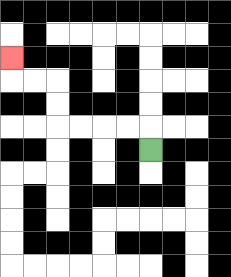{'start': '[6, 6]', 'end': '[0, 2]', 'path_directions': 'U,L,L,L,L,U,U,L,L,U', 'path_coordinates': '[[6, 6], [6, 5], [5, 5], [4, 5], [3, 5], [2, 5], [2, 4], [2, 3], [1, 3], [0, 3], [0, 2]]'}